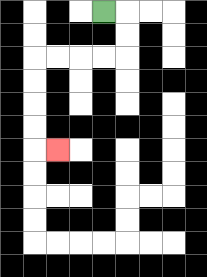{'start': '[4, 0]', 'end': '[2, 6]', 'path_directions': 'R,D,D,L,L,L,L,D,D,D,D,R', 'path_coordinates': '[[4, 0], [5, 0], [5, 1], [5, 2], [4, 2], [3, 2], [2, 2], [1, 2], [1, 3], [1, 4], [1, 5], [1, 6], [2, 6]]'}